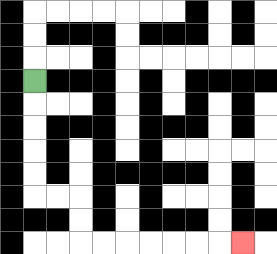{'start': '[1, 3]', 'end': '[10, 10]', 'path_directions': 'D,D,D,D,D,R,R,D,D,R,R,R,R,R,R,R', 'path_coordinates': '[[1, 3], [1, 4], [1, 5], [1, 6], [1, 7], [1, 8], [2, 8], [3, 8], [3, 9], [3, 10], [4, 10], [5, 10], [6, 10], [7, 10], [8, 10], [9, 10], [10, 10]]'}